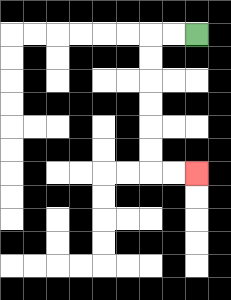{'start': '[8, 1]', 'end': '[8, 7]', 'path_directions': 'L,L,D,D,D,D,D,D,R,R', 'path_coordinates': '[[8, 1], [7, 1], [6, 1], [6, 2], [6, 3], [6, 4], [6, 5], [6, 6], [6, 7], [7, 7], [8, 7]]'}